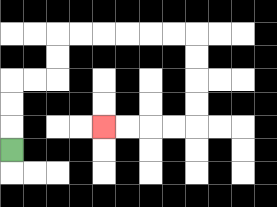{'start': '[0, 6]', 'end': '[4, 5]', 'path_directions': 'U,U,U,R,R,U,U,R,R,R,R,R,R,D,D,D,D,L,L,L,L', 'path_coordinates': '[[0, 6], [0, 5], [0, 4], [0, 3], [1, 3], [2, 3], [2, 2], [2, 1], [3, 1], [4, 1], [5, 1], [6, 1], [7, 1], [8, 1], [8, 2], [8, 3], [8, 4], [8, 5], [7, 5], [6, 5], [5, 5], [4, 5]]'}